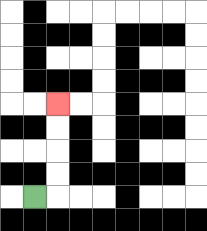{'start': '[1, 8]', 'end': '[2, 4]', 'path_directions': 'R,U,U,U,U', 'path_coordinates': '[[1, 8], [2, 8], [2, 7], [2, 6], [2, 5], [2, 4]]'}